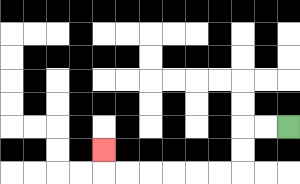{'start': '[12, 5]', 'end': '[4, 6]', 'path_directions': 'L,L,D,D,L,L,L,L,L,L,U', 'path_coordinates': '[[12, 5], [11, 5], [10, 5], [10, 6], [10, 7], [9, 7], [8, 7], [7, 7], [6, 7], [5, 7], [4, 7], [4, 6]]'}